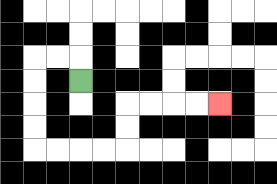{'start': '[3, 3]', 'end': '[9, 4]', 'path_directions': 'U,L,L,D,D,D,D,R,R,R,R,U,U,R,R,R,R', 'path_coordinates': '[[3, 3], [3, 2], [2, 2], [1, 2], [1, 3], [1, 4], [1, 5], [1, 6], [2, 6], [3, 6], [4, 6], [5, 6], [5, 5], [5, 4], [6, 4], [7, 4], [8, 4], [9, 4]]'}